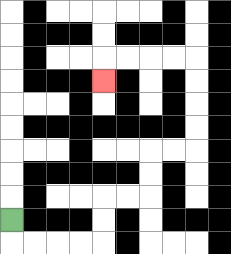{'start': '[0, 9]', 'end': '[4, 3]', 'path_directions': 'D,R,R,R,R,U,U,R,R,U,U,R,R,U,U,U,U,L,L,L,L,D', 'path_coordinates': '[[0, 9], [0, 10], [1, 10], [2, 10], [3, 10], [4, 10], [4, 9], [4, 8], [5, 8], [6, 8], [6, 7], [6, 6], [7, 6], [8, 6], [8, 5], [8, 4], [8, 3], [8, 2], [7, 2], [6, 2], [5, 2], [4, 2], [4, 3]]'}